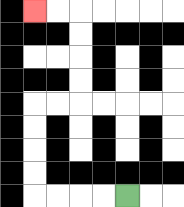{'start': '[5, 8]', 'end': '[1, 0]', 'path_directions': 'L,L,L,L,U,U,U,U,R,R,U,U,U,U,L,L', 'path_coordinates': '[[5, 8], [4, 8], [3, 8], [2, 8], [1, 8], [1, 7], [1, 6], [1, 5], [1, 4], [2, 4], [3, 4], [3, 3], [3, 2], [3, 1], [3, 0], [2, 0], [1, 0]]'}